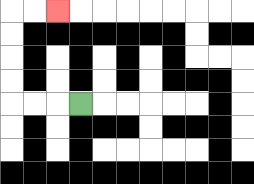{'start': '[3, 4]', 'end': '[2, 0]', 'path_directions': 'L,L,L,U,U,U,U,R,R', 'path_coordinates': '[[3, 4], [2, 4], [1, 4], [0, 4], [0, 3], [0, 2], [0, 1], [0, 0], [1, 0], [2, 0]]'}